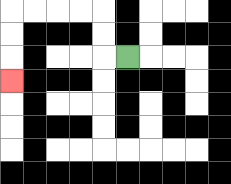{'start': '[5, 2]', 'end': '[0, 3]', 'path_directions': 'L,U,U,L,L,L,L,D,D,D', 'path_coordinates': '[[5, 2], [4, 2], [4, 1], [4, 0], [3, 0], [2, 0], [1, 0], [0, 0], [0, 1], [0, 2], [0, 3]]'}